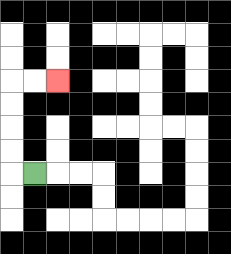{'start': '[1, 7]', 'end': '[2, 3]', 'path_directions': 'L,U,U,U,U,R,R', 'path_coordinates': '[[1, 7], [0, 7], [0, 6], [0, 5], [0, 4], [0, 3], [1, 3], [2, 3]]'}